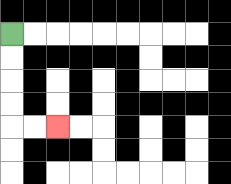{'start': '[0, 1]', 'end': '[2, 5]', 'path_directions': 'D,D,D,D,R,R', 'path_coordinates': '[[0, 1], [0, 2], [0, 3], [0, 4], [0, 5], [1, 5], [2, 5]]'}